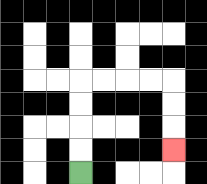{'start': '[3, 7]', 'end': '[7, 6]', 'path_directions': 'U,U,U,U,R,R,R,R,D,D,D', 'path_coordinates': '[[3, 7], [3, 6], [3, 5], [3, 4], [3, 3], [4, 3], [5, 3], [6, 3], [7, 3], [7, 4], [7, 5], [7, 6]]'}